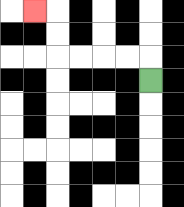{'start': '[6, 3]', 'end': '[1, 0]', 'path_directions': 'U,L,L,L,L,U,U,L', 'path_coordinates': '[[6, 3], [6, 2], [5, 2], [4, 2], [3, 2], [2, 2], [2, 1], [2, 0], [1, 0]]'}